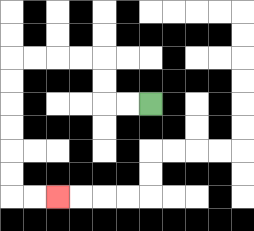{'start': '[6, 4]', 'end': '[2, 8]', 'path_directions': 'L,L,U,U,L,L,L,L,D,D,D,D,D,D,R,R', 'path_coordinates': '[[6, 4], [5, 4], [4, 4], [4, 3], [4, 2], [3, 2], [2, 2], [1, 2], [0, 2], [0, 3], [0, 4], [0, 5], [0, 6], [0, 7], [0, 8], [1, 8], [2, 8]]'}